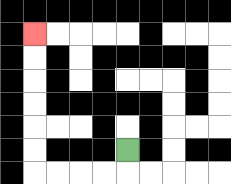{'start': '[5, 6]', 'end': '[1, 1]', 'path_directions': 'D,L,L,L,L,U,U,U,U,U,U', 'path_coordinates': '[[5, 6], [5, 7], [4, 7], [3, 7], [2, 7], [1, 7], [1, 6], [1, 5], [1, 4], [1, 3], [1, 2], [1, 1]]'}